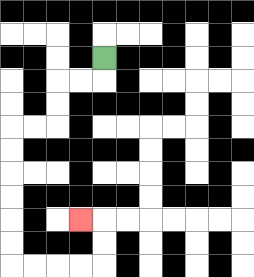{'start': '[4, 2]', 'end': '[3, 9]', 'path_directions': 'D,L,L,D,D,L,L,D,D,D,D,D,D,R,R,R,R,U,U,L', 'path_coordinates': '[[4, 2], [4, 3], [3, 3], [2, 3], [2, 4], [2, 5], [1, 5], [0, 5], [0, 6], [0, 7], [0, 8], [0, 9], [0, 10], [0, 11], [1, 11], [2, 11], [3, 11], [4, 11], [4, 10], [4, 9], [3, 9]]'}